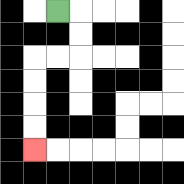{'start': '[2, 0]', 'end': '[1, 6]', 'path_directions': 'R,D,D,L,L,D,D,D,D', 'path_coordinates': '[[2, 0], [3, 0], [3, 1], [3, 2], [2, 2], [1, 2], [1, 3], [1, 4], [1, 5], [1, 6]]'}